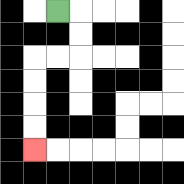{'start': '[2, 0]', 'end': '[1, 6]', 'path_directions': 'R,D,D,L,L,D,D,D,D', 'path_coordinates': '[[2, 0], [3, 0], [3, 1], [3, 2], [2, 2], [1, 2], [1, 3], [1, 4], [1, 5], [1, 6]]'}